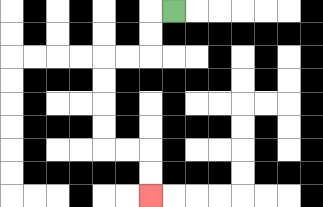{'start': '[7, 0]', 'end': '[6, 8]', 'path_directions': 'L,D,D,L,L,D,D,D,D,R,R,D,D', 'path_coordinates': '[[7, 0], [6, 0], [6, 1], [6, 2], [5, 2], [4, 2], [4, 3], [4, 4], [4, 5], [4, 6], [5, 6], [6, 6], [6, 7], [6, 8]]'}